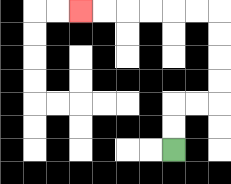{'start': '[7, 6]', 'end': '[3, 0]', 'path_directions': 'U,U,R,R,U,U,U,U,L,L,L,L,L,L', 'path_coordinates': '[[7, 6], [7, 5], [7, 4], [8, 4], [9, 4], [9, 3], [9, 2], [9, 1], [9, 0], [8, 0], [7, 0], [6, 0], [5, 0], [4, 0], [3, 0]]'}